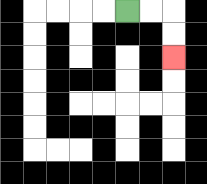{'start': '[5, 0]', 'end': '[7, 2]', 'path_directions': 'R,R,D,D', 'path_coordinates': '[[5, 0], [6, 0], [7, 0], [7, 1], [7, 2]]'}